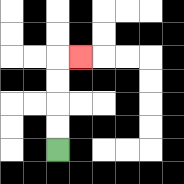{'start': '[2, 6]', 'end': '[3, 2]', 'path_directions': 'U,U,U,U,R', 'path_coordinates': '[[2, 6], [2, 5], [2, 4], [2, 3], [2, 2], [3, 2]]'}